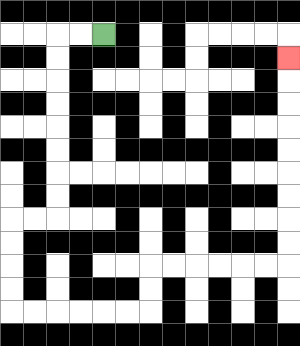{'start': '[4, 1]', 'end': '[12, 2]', 'path_directions': 'L,L,D,D,D,D,D,D,D,D,L,L,D,D,D,D,R,R,R,R,R,R,U,U,R,R,R,R,R,R,U,U,U,U,U,U,U,U,U', 'path_coordinates': '[[4, 1], [3, 1], [2, 1], [2, 2], [2, 3], [2, 4], [2, 5], [2, 6], [2, 7], [2, 8], [2, 9], [1, 9], [0, 9], [0, 10], [0, 11], [0, 12], [0, 13], [1, 13], [2, 13], [3, 13], [4, 13], [5, 13], [6, 13], [6, 12], [6, 11], [7, 11], [8, 11], [9, 11], [10, 11], [11, 11], [12, 11], [12, 10], [12, 9], [12, 8], [12, 7], [12, 6], [12, 5], [12, 4], [12, 3], [12, 2]]'}